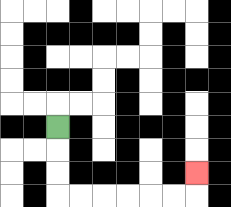{'start': '[2, 5]', 'end': '[8, 7]', 'path_directions': 'D,D,D,R,R,R,R,R,R,U', 'path_coordinates': '[[2, 5], [2, 6], [2, 7], [2, 8], [3, 8], [4, 8], [5, 8], [6, 8], [7, 8], [8, 8], [8, 7]]'}